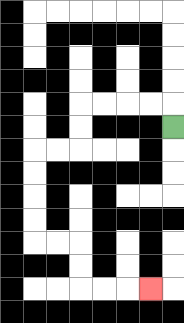{'start': '[7, 5]', 'end': '[6, 12]', 'path_directions': 'U,L,L,L,L,D,D,L,L,D,D,D,D,R,R,D,D,R,R,R', 'path_coordinates': '[[7, 5], [7, 4], [6, 4], [5, 4], [4, 4], [3, 4], [3, 5], [3, 6], [2, 6], [1, 6], [1, 7], [1, 8], [1, 9], [1, 10], [2, 10], [3, 10], [3, 11], [3, 12], [4, 12], [5, 12], [6, 12]]'}